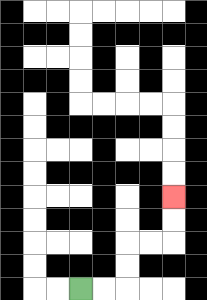{'start': '[3, 12]', 'end': '[7, 8]', 'path_directions': 'R,R,U,U,R,R,U,U', 'path_coordinates': '[[3, 12], [4, 12], [5, 12], [5, 11], [5, 10], [6, 10], [7, 10], [7, 9], [7, 8]]'}